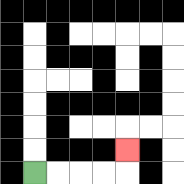{'start': '[1, 7]', 'end': '[5, 6]', 'path_directions': 'R,R,R,R,U', 'path_coordinates': '[[1, 7], [2, 7], [3, 7], [4, 7], [5, 7], [5, 6]]'}